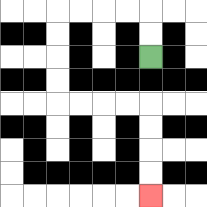{'start': '[6, 2]', 'end': '[6, 8]', 'path_directions': 'U,U,L,L,L,L,D,D,D,D,R,R,R,R,D,D,D,D', 'path_coordinates': '[[6, 2], [6, 1], [6, 0], [5, 0], [4, 0], [3, 0], [2, 0], [2, 1], [2, 2], [2, 3], [2, 4], [3, 4], [4, 4], [5, 4], [6, 4], [6, 5], [6, 6], [6, 7], [6, 8]]'}